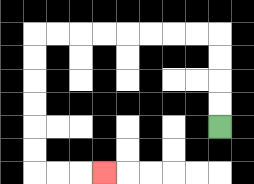{'start': '[9, 5]', 'end': '[4, 7]', 'path_directions': 'U,U,U,U,L,L,L,L,L,L,L,L,D,D,D,D,D,D,R,R,R', 'path_coordinates': '[[9, 5], [9, 4], [9, 3], [9, 2], [9, 1], [8, 1], [7, 1], [6, 1], [5, 1], [4, 1], [3, 1], [2, 1], [1, 1], [1, 2], [1, 3], [1, 4], [1, 5], [1, 6], [1, 7], [2, 7], [3, 7], [4, 7]]'}